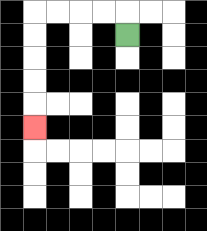{'start': '[5, 1]', 'end': '[1, 5]', 'path_directions': 'U,L,L,L,L,D,D,D,D,D', 'path_coordinates': '[[5, 1], [5, 0], [4, 0], [3, 0], [2, 0], [1, 0], [1, 1], [1, 2], [1, 3], [1, 4], [1, 5]]'}